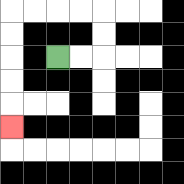{'start': '[2, 2]', 'end': '[0, 5]', 'path_directions': 'R,R,U,U,L,L,L,L,D,D,D,D,D', 'path_coordinates': '[[2, 2], [3, 2], [4, 2], [4, 1], [4, 0], [3, 0], [2, 0], [1, 0], [0, 0], [0, 1], [0, 2], [0, 3], [0, 4], [0, 5]]'}